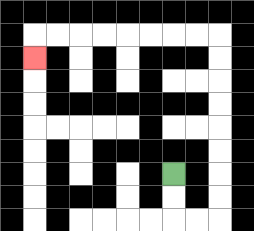{'start': '[7, 7]', 'end': '[1, 2]', 'path_directions': 'D,D,R,R,U,U,U,U,U,U,U,U,L,L,L,L,L,L,L,L,D', 'path_coordinates': '[[7, 7], [7, 8], [7, 9], [8, 9], [9, 9], [9, 8], [9, 7], [9, 6], [9, 5], [9, 4], [9, 3], [9, 2], [9, 1], [8, 1], [7, 1], [6, 1], [5, 1], [4, 1], [3, 1], [2, 1], [1, 1], [1, 2]]'}